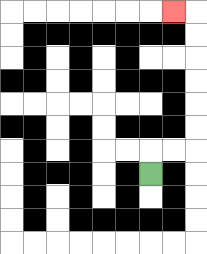{'start': '[6, 7]', 'end': '[7, 0]', 'path_directions': 'U,R,R,U,U,U,U,U,U,L', 'path_coordinates': '[[6, 7], [6, 6], [7, 6], [8, 6], [8, 5], [8, 4], [8, 3], [8, 2], [8, 1], [8, 0], [7, 0]]'}